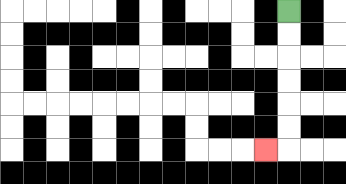{'start': '[12, 0]', 'end': '[11, 6]', 'path_directions': 'D,D,D,D,D,D,L', 'path_coordinates': '[[12, 0], [12, 1], [12, 2], [12, 3], [12, 4], [12, 5], [12, 6], [11, 6]]'}